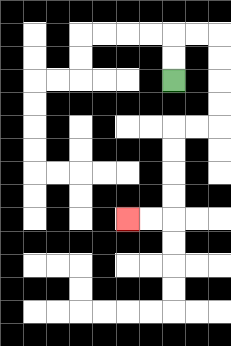{'start': '[7, 3]', 'end': '[5, 9]', 'path_directions': 'U,U,R,R,D,D,D,D,L,L,D,D,D,D,L,L', 'path_coordinates': '[[7, 3], [7, 2], [7, 1], [8, 1], [9, 1], [9, 2], [9, 3], [9, 4], [9, 5], [8, 5], [7, 5], [7, 6], [7, 7], [7, 8], [7, 9], [6, 9], [5, 9]]'}